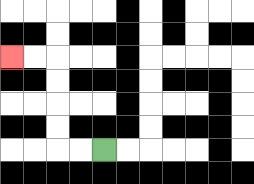{'start': '[4, 6]', 'end': '[0, 2]', 'path_directions': 'L,L,U,U,U,U,L,L', 'path_coordinates': '[[4, 6], [3, 6], [2, 6], [2, 5], [2, 4], [2, 3], [2, 2], [1, 2], [0, 2]]'}